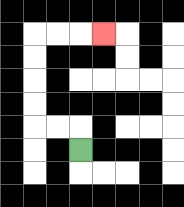{'start': '[3, 6]', 'end': '[4, 1]', 'path_directions': 'U,L,L,U,U,U,U,R,R,R', 'path_coordinates': '[[3, 6], [3, 5], [2, 5], [1, 5], [1, 4], [1, 3], [1, 2], [1, 1], [2, 1], [3, 1], [4, 1]]'}